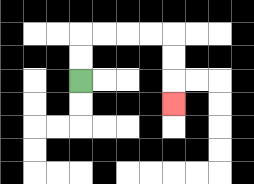{'start': '[3, 3]', 'end': '[7, 4]', 'path_directions': 'U,U,R,R,R,R,D,D,D', 'path_coordinates': '[[3, 3], [3, 2], [3, 1], [4, 1], [5, 1], [6, 1], [7, 1], [7, 2], [7, 3], [7, 4]]'}